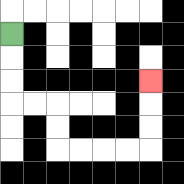{'start': '[0, 1]', 'end': '[6, 3]', 'path_directions': 'D,D,D,R,R,D,D,R,R,R,R,U,U,U', 'path_coordinates': '[[0, 1], [0, 2], [0, 3], [0, 4], [1, 4], [2, 4], [2, 5], [2, 6], [3, 6], [4, 6], [5, 6], [6, 6], [6, 5], [6, 4], [6, 3]]'}